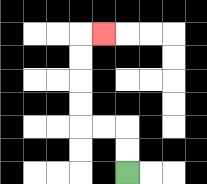{'start': '[5, 7]', 'end': '[4, 1]', 'path_directions': 'U,U,L,L,U,U,U,U,R', 'path_coordinates': '[[5, 7], [5, 6], [5, 5], [4, 5], [3, 5], [3, 4], [3, 3], [3, 2], [3, 1], [4, 1]]'}